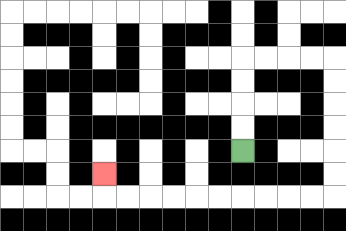{'start': '[10, 6]', 'end': '[4, 7]', 'path_directions': 'U,U,U,U,R,R,R,R,D,D,D,D,D,D,L,L,L,L,L,L,L,L,L,L,U', 'path_coordinates': '[[10, 6], [10, 5], [10, 4], [10, 3], [10, 2], [11, 2], [12, 2], [13, 2], [14, 2], [14, 3], [14, 4], [14, 5], [14, 6], [14, 7], [14, 8], [13, 8], [12, 8], [11, 8], [10, 8], [9, 8], [8, 8], [7, 8], [6, 8], [5, 8], [4, 8], [4, 7]]'}